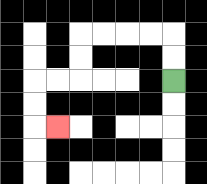{'start': '[7, 3]', 'end': '[2, 5]', 'path_directions': 'U,U,L,L,L,L,D,D,L,L,D,D,R', 'path_coordinates': '[[7, 3], [7, 2], [7, 1], [6, 1], [5, 1], [4, 1], [3, 1], [3, 2], [3, 3], [2, 3], [1, 3], [1, 4], [1, 5], [2, 5]]'}